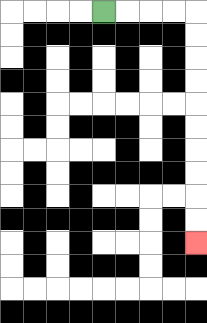{'start': '[4, 0]', 'end': '[8, 10]', 'path_directions': 'R,R,R,R,D,D,D,D,D,D,D,D,D,D', 'path_coordinates': '[[4, 0], [5, 0], [6, 0], [7, 0], [8, 0], [8, 1], [8, 2], [8, 3], [8, 4], [8, 5], [8, 6], [8, 7], [8, 8], [8, 9], [8, 10]]'}